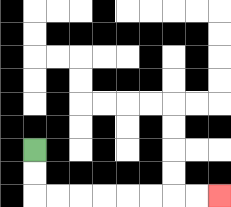{'start': '[1, 6]', 'end': '[9, 8]', 'path_directions': 'D,D,R,R,R,R,R,R,R,R', 'path_coordinates': '[[1, 6], [1, 7], [1, 8], [2, 8], [3, 8], [4, 8], [5, 8], [6, 8], [7, 8], [8, 8], [9, 8]]'}